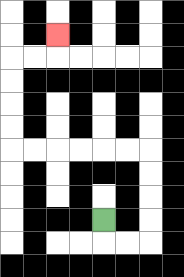{'start': '[4, 9]', 'end': '[2, 1]', 'path_directions': 'D,R,R,U,U,U,U,L,L,L,L,L,L,U,U,U,U,R,R,U', 'path_coordinates': '[[4, 9], [4, 10], [5, 10], [6, 10], [6, 9], [6, 8], [6, 7], [6, 6], [5, 6], [4, 6], [3, 6], [2, 6], [1, 6], [0, 6], [0, 5], [0, 4], [0, 3], [0, 2], [1, 2], [2, 2], [2, 1]]'}